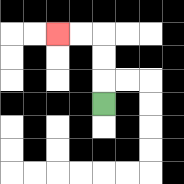{'start': '[4, 4]', 'end': '[2, 1]', 'path_directions': 'U,U,U,L,L', 'path_coordinates': '[[4, 4], [4, 3], [4, 2], [4, 1], [3, 1], [2, 1]]'}